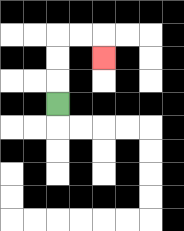{'start': '[2, 4]', 'end': '[4, 2]', 'path_directions': 'U,U,U,R,R,D', 'path_coordinates': '[[2, 4], [2, 3], [2, 2], [2, 1], [3, 1], [4, 1], [4, 2]]'}